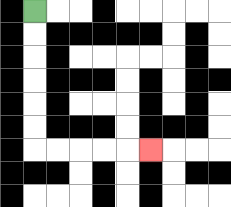{'start': '[1, 0]', 'end': '[6, 6]', 'path_directions': 'D,D,D,D,D,D,R,R,R,R,R', 'path_coordinates': '[[1, 0], [1, 1], [1, 2], [1, 3], [1, 4], [1, 5], [1, 6], [2, 6], [3, 6], [4, 6], [5, 6], [6, 6]]'}